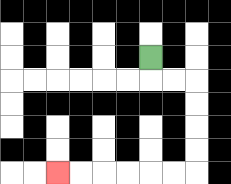{'start': '[6, 2]', 'end': '[2, 7]', 'path_directions': 'D,R,R,D,D,D,D,L,L,L,L,L,L', 'path_coordinates': '[[6, 2], [6, 3], [7, 3], [8, 3], [8, 4], [8, 5], [8, 6], [8, 7], [7, 7], [6, 7], [5, 7], [4, 7], [3, 7], [2, 7]]'}